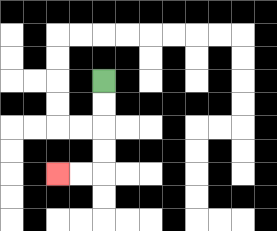{'start': '[4, 3]', 'end': '[2, 7]', 'path_directions': 'D,D,D,D,L,L', 'path_coordinates': '[[4, 3], [4, 4], [4, 5], [4, 6], [4, 7], [3, 7], [2, 7]]'}